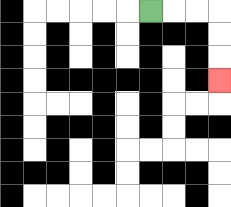{'start': '[6, 0]', 'end': '[9, 3]', 'path_directions': 'R,R,R,D,D,D', 'path_coordinates': '[[6, 0], [7, 0], [8, 0], [9, 0], [9, 1], [9, 2], [9, 3]]'}